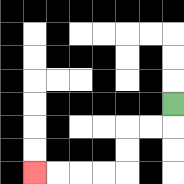{'start': '[7, 4]', 'end': '[1, 7]', 'path_directions': 'D,L,L,D,D,L,L,L,L', 'path_coordinates': '[[7, 4], [7, 5], [6, 5], [5, 5], [5, 6], [5, 7], [4, 7], [3, 7], [2, 7], [1, 7]]'}